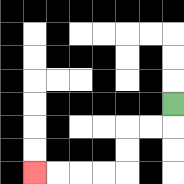{'start': '[7, 4]', 'end': '[1, 7]', 'path_directions': 'D,L,L,D,D,L,L,L,L', 'path_coordinates': '[[7, 4], [7, 5], [6, 5], [5, 5], [5, 6], [5, 7], [4, 7], [3, 7], [2, 7], [1, 7]]'}